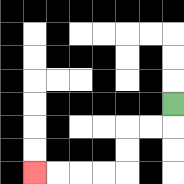{'start': '[7, 4]', 'end': '[1, 7]', 'path_directions': 'D,L,L,D,D,L,L,L,L', 'path_coordinates': '[[7, 4], [7, 5], [6, 5], [5, 5], [5, 6], [5, 7], [4, 7], [3, 7], [2, 7], [1, 7]]'}